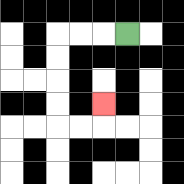{'start': '[5, 1]', 'end': '[4, 4]', 'path_directions': 'L,L,L,D,D,D,D,R,R,U', 'path_coordinates': '[[5, 1], [4, 1], [3, 1], [2, 1], [2, 2], [2, 3], [2, 4], [2, 5], [3, 5], [4, 5], [4, 4]]'}